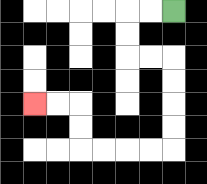{'start': '[7, 0]', 'end': '[1, 4]', 'path_directions': 'L,L,D,D,R,R,D,D,D,D,L,L,L,L,U,U,L,L', 'path_coordinates': '[[7, 0], [6, 0], [5, 0], [5, 1], [5, 2], [6, 2], [7, 2], [7, 3], [7, 4], [7, 5], [7, 6], [6, 6], [5, 6], [4, 6], [3, 6], [3, 5], [3, 4], [2, 4], [1, 4]]'}